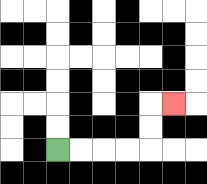{'start': '[2, 6]', 'end': '[7, 4]', 'path_directions': 'R,R,R,R,U,U,R', 'path_coordinates': '[[2, 6], [3, 6], [4, 6], [5, 6], [6, 6], [6, 5], [6, 4], [7, 4]]'}